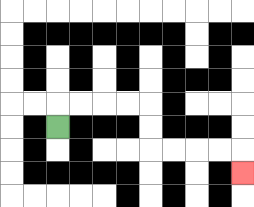{'start': '[2, 5]', 'end': '[10, 7]', 'path_directions': 'U,R,R,R,R,D,D,R,R,R,R,D', 'path_coordinates': '[[2, 5], [2, 4], [3, 4], [4, 4], [5, 4], [6, 4], [6, 5], [6, 6], [7, 6], [8, 6], [9, 6], [10, 6], [10, 7]]'}